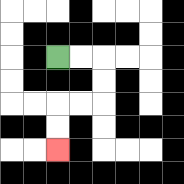{'start': '[2, 2]', 'end': '[2, 6]', 'path_directions': 'R,R,D,D,L,L,D,D', 'path_coordinates': '[[2, 2], [3, 2], [4, 2], [4, 3], [4, 4], [3, 4], [2, 4], [2, 5], [2, 6]]'}